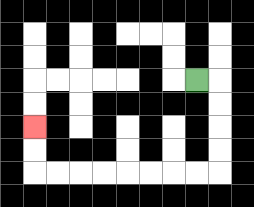{'start': '[8, 3]', 'end': '[1, 5]', 'path_directions': 'R,D,D,D,D,L,L,L,L,L,L,L,L,U,U', 'path_coordinates': '[[8, 3], [9, 3], [9, 4], [9, 5], [9, 6], [9, 7], [8, 7], [7, 7], [6, 7], [5, 7], [4, 7], [3, 7], [2, 7], [1, 7], [1, 6], [1, 5]]'}